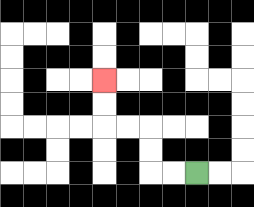{'start': '[8, 7]', 'end': '[4, 3]', 'path_directions': 'L,L,U,U,L,L,U,U', 'path_coordinates': '[[8, 7], [7, 7], [6, 7], [6, 6], [6, 5], [5, 5], [4, 5], [4, 4], [4, 3]]'}